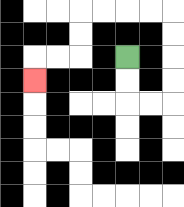{'start': '[5, 2]', 'end': '[1, 3]', 'path_directions': 'D,D,R,R,U,U,U,U,L,L,L,L,D,D,L,L,D', 'path_coordinates': '[[5, 2], [5, 3], [5, 4], [6, 4], [7, 4], [7, 3], [7, 2], [7, 1], [7, 0], [6, 0], [5, 0], [4, 0], [3, 0], [3, 1], [3, 2], [2, 2], [1, 2], [1, 3]]'}